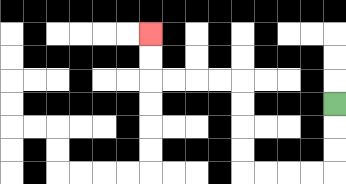{'start': '[14, 4]', 'end': '[6, 1]', 'path_directions': 'D,D,D,L,L,L,L,U,U,U,U,L,L,L,L,U,U', 'path_coordinates': '[[14, 4], [14, 5], [14, 6], [14, 7], [13, 7], [12, 7], [11, 7], [10, 7], [10, 6], [10, 5], [10, 4], [10, 3], [9, 3], [8, 3], [7, 3], [6, 3], [6, 2], [6, 1]]'}